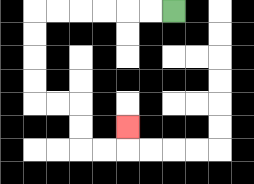{'start': '[7, 0]', 'end': '[5, 5]', 'path_directions': 'L,L,L,L,L,L,D,D,D,D,R,R,D,D,R,R,U', 'path_coordinates': '[[7, 0], [6, 0], [5, 0], [4, 0], [3, 0], [2, 0], [1, 0], [1, 1], [1, 2], [1, 3], [1, 4], [2, 4], [3, 4], [3, 5], [3, 6], [4, 6], [5, 6], [5, 5]]'}